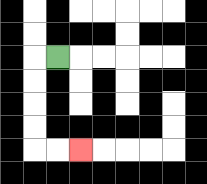{'start': '[2, 2]', 'end': '[3, 6]', 'path_directions': 'L,D,D,D,D,R,R', 'path_coordinates': '[[2, 2], [1, 2], [1, 3], [1, 4], [1, 5], [1, 6], [2, 6], [3, 6]]'}